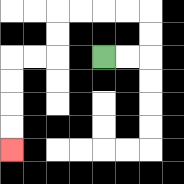{'start': '[4, 2]', 'end': '[0, 6]', 'path_directions': 'R,R,U,U,L,L,L,L,D,D,L,L,D,D,D,D', 'path_coordinates': '[[4, 2], [5, 2], [6, 2], [6, 1], [6, 0], [5, 0], [4, 0], [3, 0], [2, 0], [2, 1], [2, 2], [1, 2], [0, 2], [0, 3], [0, 4], [0, 5], [0, 6]]'}